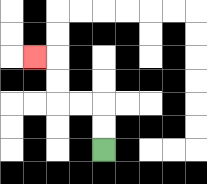{'start': '[4, 6]', 'end': '[1, 2]', 'path_directions': 'U,U,L,L,U,U,L', 'path_coordinates': '[[4, 6], [4, 5], [4, 4], [3, 4], [2, 4], [2, 3], [2, 2], [1, 2]]'}